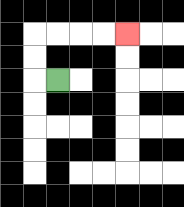{'start': '[2, 3]', 'end': '[5, 1]', 'path_directions': 'L,U,U,R,R,R,R', 'path_coordinates': '[[2, 3], [1, 3], [1, 2], [1, 1], [2, 1], [3, 1], [4, 1], [5, 1]]'}